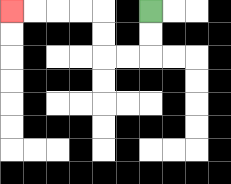{'start': '[6, 0]', 'end': '[0, 0]', 'path_directions': 'D,D,L,L,U,U,L,L,L,L', 'path_coordinates': '[[6, 0], [6, 1], [6, 2], [5, 2], [4, 2], [4, 1], [4, 0], [3, 0], [2, 0], [1, 0], [0, 0]]'}